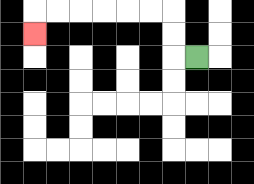{'start': '[8, 2]', 'end': '[1, 1]', 'path_directions': 'L,U,U,L,L,L,L,L,L,D', 'path_coordinates': '[[8, 2], [7, 2], [7, 1], [7, 0], [6, 0], [5, 0], [4, 0], [3, 0], [2, 0], [1, 0], [1, 1]]'}